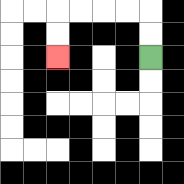{'start': '[6, 2]', 'end': '[2, 2]', 'path_directions': 'U,U,L,L,L,L,D,D', 'path_coordinates': '[[6, 2], [6, 1], [6, 0], [5, 0], [4, 0], [3, 0], [2, 0], [2, 1], [2, 2]]'}